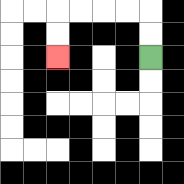{'start': '[6, 2]', 'end': '[2, 2]', 'path_directions': 'U,U,L,L,L,L,D,D', 'path_coordinates': '[[6, 2], [6, 1], [6, 0], [5, 0], [4, 0], [3, 0], [2, 0], [2, 1], [2, 2]]'}